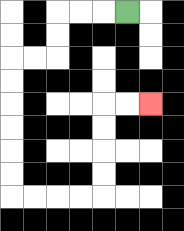{'start': '[5, 0]', 'end': '[6, 4]', 'path_directions': 'L,L,L,D,D,L,L,D,D,D,D,D,D,R,R,R,R,U,U,U,U,R,R', 'path_coordinates': '[[5, 0], [4, 0], [3, 0], [2, 0], [2, 1], [2, 2], [1, 2], [0, 2], [0, 3], [0, 4], [0, 5], [0, 6], [0, 7], [0, 8], [1, 8], [2, 8], [3, 8], [4, 8], [4, 7], [4, 6], [4, 5], [4, 4], [5, 4], [6, 4]]'}